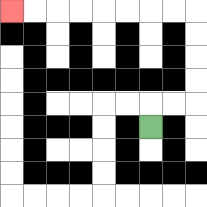{'start': '[6, 5]', 'end': '[0, 0]', 'path_directions': 'U,R,R,U,U,U,U,L,L,L,L,L,L,L,L', 'path_coordinates': '[[6, 5], [6, 4], [7, 4], [8, 4], [8, 3], [8, 2], [8, 1], [8, 0], [7, 0], [6, 0], [5, 0], [4, 0], [3, 0], [2, 0], [1, 0], [0, 0]]'}